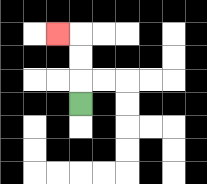{'start': '[3, 4]', 'end': '[2, 1]', 'path_directions': 'U,U,U,L', 'path_coordinates': '[[3, 4], [3, 3], [3, 2], [3, 1], [2, 1]]'}